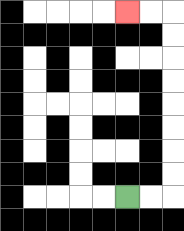{'start': '[5, 8]', 'end': '[5, 0]', 'path_directions': 'R,R,U,U,U,U,U,U,U,U,L,L', 'path_coordinates': '[[5, 8], [6, 8], [7, 8], [7, 7], [7, 6], [7, 5], [7, 4], [7, 3], [7, 2], [7, 1], [7, 0], [6, 0], [5, 0]]'}